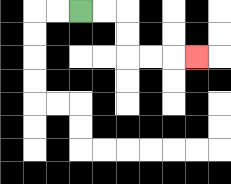{'start': '[3, 0]', 'end': '[8, 2]', 'path_directions': 'R,R,D,D,R,R,R', 'path_coordinates': '[[3, 0], [4, 0], [5, 0], [5, 1], [5, 2], [6, 2], [7, 2], [8, 2]]'}